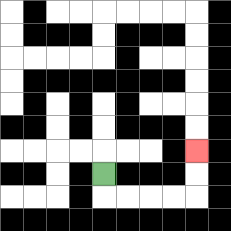{'start': '[4, 7]', 'end': '[8, 6]', 'path_directions': 'D,R,R,R,R,U,U', 'path_coordinates': '[[4, 7], [4, 8], [5, 8], [6, 8], [7, 8], [8, 8], [8, 7], [8, 6]]'}